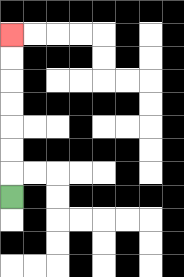{'start': '[0, 8]', 'end': '[0, 1]', 'path_directions': 'U,U,U,U,U,U,U', 'path_coordinates': '[[0, 8], [0, 7], [0, 6], [0, 5], [0, 4], [0, 3], [0, 2], [0, 1]]'}